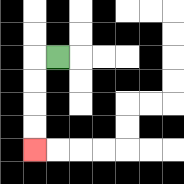{'start': '[2, 2]', 'end': '[1, 6]', 'path_directions': 'L,D,D,D,D', 'path_coordinates': '[[2, 2], [1, 2], [1, 3], [1, 4], [1, 5], [1, 6]]'}